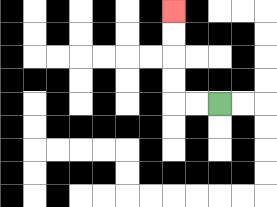{'start': '[9, 4]', 'end': '[7, 0]', 'path_directions': 'L,L,U,U,U,U', 'path_coordinates': '[[9, 4], [8, 4], [7, 4], [7, 3], [7, 2], [7, 1], [7, 0]]'}